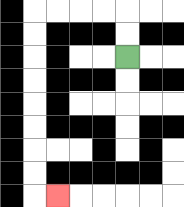{'start': '[5, 2]', 'end': '[2, 8]', 'path_directions': 'U,U,L,L,L,L,D,D,D,D,D,D,D,D,R', 'path_coordinates': '[[5, 2], [5, 1], [5, 0], [4, 0], [3, 0], [2, 0], [1, 0], [1, 1], [1, 2], [1, 3], [1, 4], [1, 5], [1, 6], [1, 7], [1, 8], [2, 8]]'}